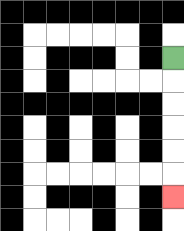{'start': '[7, 2]', 'end': '[7, 8]', 'path_directions': 'D,D,D,D,D,D', 'path_coordinates': '[[7, 2], [7, 3], [7, 4], [7, 5], [7, 6], [7, 7], [7, 8]]'}